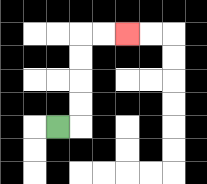{'start': '[2, 5]', 'end': '[5, 1]', 'path_directions': 'R,U,U,U,U,R,R', 'path_coordinates': '[[2, 5], [3, 5], [3, 4], [3, 3], [3, 2], [3, 1], [4, 1], [5, 1]]'}